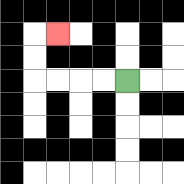{'start': '[5, 3]', 'end': '[2, 1]', 'path_directions': 'L,L,L,L,U,U,R', 'path_coordinates': '[[5, 3], [4, 3], [3, 3], [2, 3], [1, 3], [1, 2], [1, 1], [2, 1]]'}